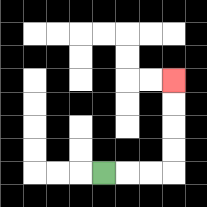{'start': '[4, 7]', 'end': '[7, 3]', 'path_directions': 'R,R,R,U,U,U,U', 'path_coordinates': '[[4, 7], [5, 7], [6, 7], [7, 7], [7, 6], [7, 5], [7, 4], [7, 3]]'}